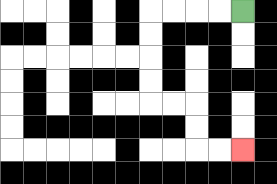{'start': '[10, 0]', 'end': '[10, 6]', 'path_directions': 'L,L,L,L,D,D,D,D,R,R,D,D,R,R', 'path_coordinates': '[[10, 0], [9, 0], [8, 0], [7, 0], [6, 0], [6, 1], [6, 2], [6, 3], [6, 4], [7, 4], [8, 4], [8, 5], [8, 6], [9, 6], [10, 6]]'}